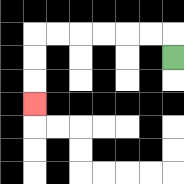{'start': '[7, 2]', 'end': '[1, 4]', 'path_directions': 'U,L,L,L,L,L,L,D,D,D', 'path_coordinates': '[[7, 2], [7, 1], [6, 1], [5, 1], [4, 1], [3, 1], [2, 1], [1, 1], [1, 2], [1, 3], [1, 4]]'}